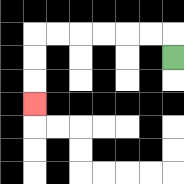{'start': '[7, 2]', 'end': '[1, 4]', 'path_directions': 'U,L,L,L,L,L,L,D,D,D', 'path_coordinates': '[[7, 2], [7, 1], [6, 1], [5, 1], [4, 1], [3, 1], [2, 1], [1, 1], [1, 2], [1, 3], [1, 4]]'}